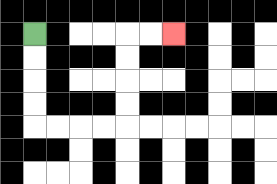{'start': '[1, 1]', 'end': '[7, 1]', 'path_directions': 'D,D,D,D,R,R,R,R,U,U,U,U,R,R', 'path_coordinates': '[[1, 1], [1, 2], [1, 3], [1, 4], [1, 5], [2, 5], [3, 5], [4, 5], [5, 5], [5, 4], [5, 3], [5, 2], [5, 1], [6, 1], [7, 1]]'}